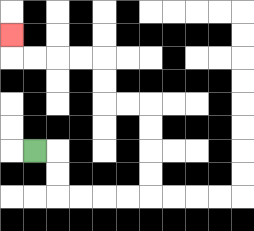{'start': '[1, 6]', 'end': '[0, 1]', 'path_directions': 'R,D,D,R,R,R,R,U,U,U,U,L,L,U,U,L,L,L,L,U', 'path_coordinates': '[[1, 6], [2, 6], [2, 7], [2, 8], [3, 8], [4, 8], [5, 8], [6, 8], [6, 7], [6, 6], [6, 5], [6, 4], [5, 4], [4, 4], [4, 3], [4, 2], [3, 2], [2, 2], [1, 2], [0, 2], [0, 1]]'}